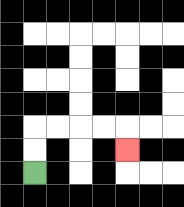{'start': '[1, 7]', 'end': '[5, 6]', 'path_directions': 'U,U,R,R,R,R,D', 'path_coordinates': '[[1, 7], [1, 6], [1, 5], [2, 5], [3, 5], [4, 5], [5, 5], [5, 6]]'}